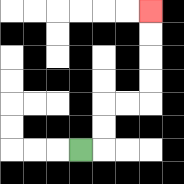{'start': '[3, 6]', 'end': '[6, 0]', 'path_directions': 'R,U,U,R,R,U,U,U,U', 'path_coordinates': '[[3, 6], [4, 6], [4, 5], [4, 4], [5, 4], [6, 4], [6, 3], [6, 2], [6, 1], [6, 0]]'}